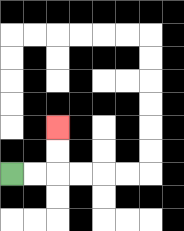{'start': '[0, 7]', 'end': '[2, 5]', 'path_directions': 'R,R,U,U', 'path_coordinates': '[[0, 7], [1, 7], [2, 7], [2, 6], [2, 5]]'}